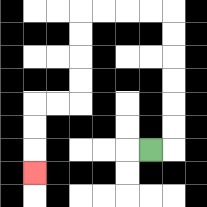{'start': '[6, 6]', 'end': '[1, 7]', 'path_directions': 'R,U,U,U,U,U,U,L,L,L,L,D,D,D,D,L,L,D,D,D', 'path_coordinates': '[[6, 6], [7, 6], [7, 5], [7, 4], [7, 3], [7, 2], [7, 1], [7, 0], [6, 0], [5, 0], [4, 0], [3, 0], [3, 1], [3, 2], [3, 3], [3, 4], [2, 4], [1, 4], [1, 5], [1, 6], [1, 7]]'}